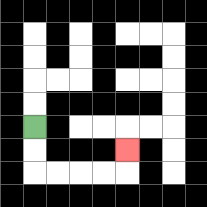{'start': '[1, 5]', 'end': '[5, 6]', 'path_directions': 'D,D,R,R,R,R,U', 'path_coordinates': '[[1, 5], [1, 6], [1, 7], [2, 7], [3, 7], [4, 7], [5, 7], [5, 6]]'}